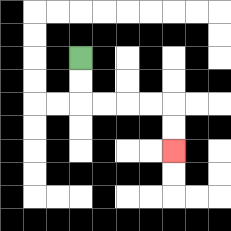{'start': '[3, 2]', 'end': '[7, 6]', 'path_directions': 'D,D,R,R,R,R,D,D', 'path_coordinates': '[[3, 2], [3, 3], [3, 4], [4, 4], [5, 4], [6, 4], [7, 4], [7, 5], [7, 6]]'}